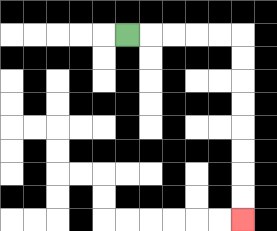{'start': '[5, 1]', 'end': '[10, 9]', 'path_directions': 'R,R,R,R,R,D,D,D,D,D,D,D,D', 'path_coordinates': '[[5, 1], [6, 1], [7, 1], [8, 1], [9, 1], [10, 1], [10, 2], [10, 3], [10, 4], [10, 5], [10, 6], [10, 7], [10, 8], [10, 9]]'}